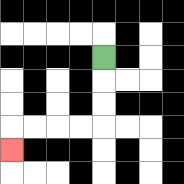{'start': '[4, 2]', 'end': '[0, 6]', 'path_directions': 'D,D,D,L,L,L,L,D', 'path_coordinates': '[[4, 2], [4, 3], [4, 4], [4, 5], [3, 5], [2, 5], [1, 5], [0, 5], [0, 6]]'}